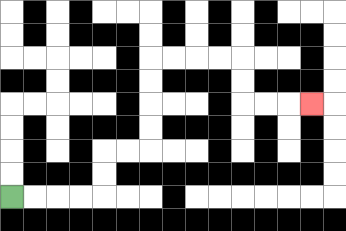{'start': '[0, 8]', 'end': '[13, 4]', 'path_directions': 'R,R,R,R,U,U,R,R,U,U,U,U,R,R,R,R,D,D,R,R,R', 'path_coordinates': '[[0, 8], [1, 8], [2, 8], [3, 8], [4, 8], [4, 7], [4, 6], [5, 6], [6, 6], [6, 5], [6, 4], [6, 3], [6, 2], [7, 2], [8, 2], [9, 2], [10, 2], [10, 3], [10, 4], [11, 4], [12, 4], [13, 4]]'}